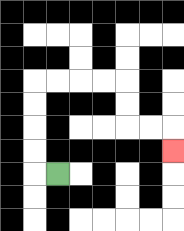{'start': '[2, 7]', 'end': '[7, 6]', 'path_directions': 'L,U,U,U,U,R,R,R,R,D,D,R,R,D', 'path_coordinates': '[[2, 7], [1, 7], [1, 6], [1, 5], [1, 4], [1, 3], [2, 3], [3, 3], [4, 3], [5, 3], [5, 4], [5, 5], [6, 5], [7, 5], [7, 6]]'}